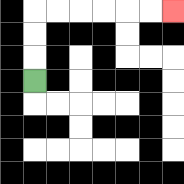{'start': '[1, 3]', 'end': '[7, 0]', 'path_directions': 'U,U,U,R,R,R,R,R,R', 'path_coordinates': '[[1, 3], [1, 2], [1, 1], [1, 0], [2, 0], [3, 0], [4, 0], [5, 0], [6, 0], [7, 0]]'}